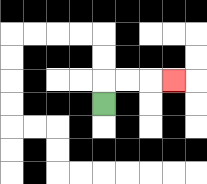{'start': '[4, 4]', 'end': '[7, 3]', 'path_directions': 'U,R,R,R', 'path_coordinates': '[[4, 4], [4, 3], [5, 3], [6, 3], [7, 3]]'}